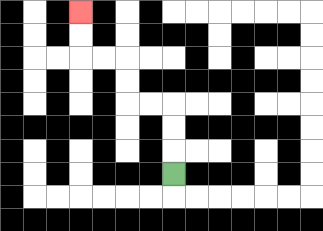{'start': '[7, 7]', 'end': '[3, 0]', 'path_directions': 'U,U,U,L,L,U,U,L,L,U,U', 'path_coordinates': '[[7, 7], [7, 6], [7, 5], [7, 4], [6, 4], [5, 4], [5, 3], [5, 2], [4, 2], [3, 2], [3, 1], [3, 0]]'}